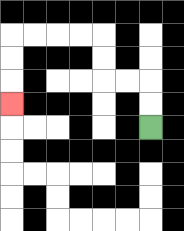{'start': '[6, 5]', 'end': '[0, 4]', 'path_directions': 'U,U,L,L,U,U,L,L,L,L,D,D,D', 'path_coordinates': '[[6, 5], [6, 4], [6, 3], [5, 3], [4, 3], [4, 2], [4, 1], [3, 1], [2, 1], [1, 1], [0, 1], [0, 2], [0, 3], [0, 4]]'}